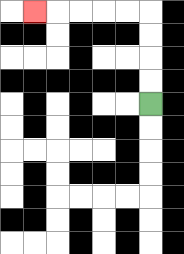{'start': '[6, 4]', 'end': '[1, 0]', 'path_directions': 'U,U,U,U,L,L,L,L,L', 'path_coordinates': '[[6, 4], [6, 3], [6, 2], [6, 1], [6, 0], [5, 0], [4, 0], [3, 0], [2, 0], [1, 0]]'}